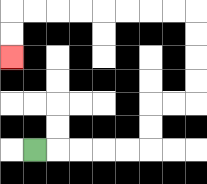{'start': '[1, 6]', 'end': '[0, 2]', 'path_directions': 'R,R,R,R,R,U,U,R,R,U,U,U,U,L,L,L,L,L,L,L,L,D,D', 'path_coordinates': '[[1, 6], [2, 6], [3, 6], [4, 6], [5, 6], [6, 6], [6, 5], [6, 4], [7, 4], [8, 4], [8, 3], [8, 2], [8, 1], [8, 0], [7, 0], [6, 0], [5, 0], [4, 0], [3, 0], [2, 0], [1, 0], [0, 0], [0, 1], [0, 2]]'}